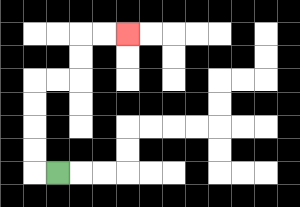{'start': '[2, 7]', 'end': '[5, 1]', 'path_directions': 'L,U,U,U,U,R,R,U,U,R,R', 'path_coordinates': '[[2, 7], [1, 7], [1, 6], [1, 5], [1, 4], [1, 3], [2, 3], [3, 3], [3, 2], [3, 1], [4, 1], [5, 1]]'}